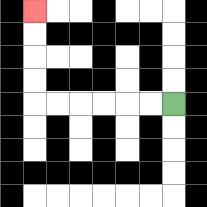{'start': '[7, 4]', 'end': '[1, 0]', 'path_directions': 'L,L,L,L,L,L,U,U,U,U', 'path_coordinates': '[[7, 4], [6, 4], [5, 4], [4, 4], [3, 4], [2, 4], [1, 4], [1, 3], [1, 2], [1, 1], [1, 0]]'}